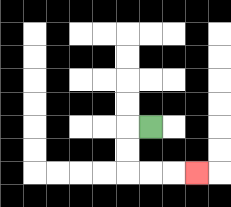{'start': '[6, 5]', 'end': '[8, 7]', 'path_directions': 'L,D,D,R,R,R', 'path_coordinates': '[[6, 5], [5, 5], [5, 6], [5, 7], [6, 7], [7, 7], [8, 7]]'}